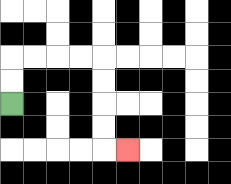{'start': '[0, 4]', 'end': '[5, 6]', 'path_directions': 'U,U,R,R,R,R,D,D,D,D,R', 'path_coordinates': '[[0, 4], [0, 3], [0, 2], [1, 2], [2, 2], [3, 2], [4, 2], [4, 3], [4, 4], [4, 5], [4, 6], [5, 6]]'}